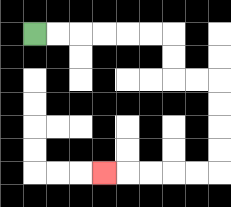{'start': '[1, 1]', 'end': '[4, 7]', 'path_directions': 'R,R,R,R,R,R,D,D,R,R,D,D,D,D,L,L,L,L,L', 'path_coordinates': '[[1, 1], [2, 1], [3, 1], [4, 1], [5, 1], [6, 1], [7, 1], [7, 2], [7, 3], [8, 3], [9, 3], [9, 4], [9, 5], [9, 6], [9, 7], [8, 7], [7, 7], [6, 7], [5, 7], [4, 7]]'}